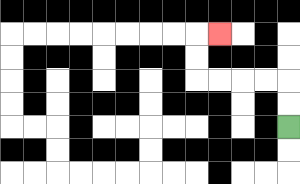{'start': '[12, 5]', 'end': '[9, 1]', 'path_directions': 'U,U,L,L,L,L,U,U,R', 'path_coordinates': '[[12, 5], [12, 4], [12, 3], [11, 3], [10, 3], [9, 3], [8, 3], [8, 2], [8, 1], [9, 1]]'}